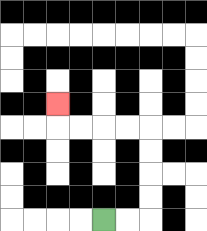{'start': '[4, 9]', 'end': '[2, 4]', 'path_directions': 'R,R,U,U,U,U,L,L,L,L,U', 'path_coordinates': '[[4, 9], [5, 9], [6, 9], [6, 8], [6, 7], [6, 6], [6, 5], [5, 5], [4, 5], [3, 5], [2, 5], [2, 4]]'}